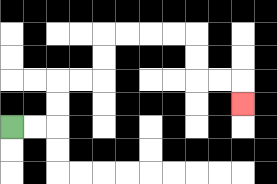{'start': '[0, 5]', 'end': '[10, 4]', 'path_directions': 'R,R,U,U,R,R,U,U,R,R,R,R,D,D,R,R,D', 'path_coordinates': '[[0, 5], [1, 5], [2, 5], [2, 4], [2, 3], [3, 3], [4, 3], [4, 2], [4, 1], [5, 1], [6, 1], [7, 1], [8, 1], [8, 2], [8, 3], [9, 3], [10, 3], [10, 4]]'}